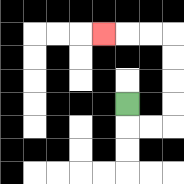{'start': '[5, 4]', 'end': '[4, 1]', 'path_directions': 'D,R,R,U,U,U,U,L,L,L', 'path_coordinates': '[[5, 4], [5, 5], [6, 5], [7, 5], [7, 4], [7, 3], [7, 2], [7, 1], [6, 1], [5, 1], [4, 1]]'}